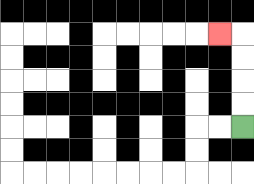{'start': '[10, 5]', 'end': '[9, 1]', 'path_directions': 'U,U,U,U,L', 'path_coordinates': '[[10, 5], [10, 4], [10, 3], [10, 2], [10, 1], [9, 1]]'}